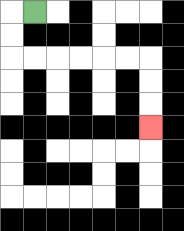{'start': '[1, 0]', 'end': '[6, 5]', 'path_directions': 'L,D,D,R,R,R,R,R,R,D,D,D', 'path_coordinates': '[[1, 0], [0, 0], [0, 1], [0, 2], [1, 2], [2, 2], [3, 2], [4, 2], [5, 2], [6, 2], [6, 3], [6, 4], [6, 5]]'}